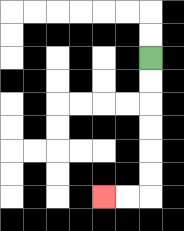{'start': '[6, 2]', 'end': '[4, 8]', 'path_directions': 'D,D,D,D,D,D,L,L', 'path_coordinates': '[[6, 2], [6, 3], [6, 4], [6, 5], [6, 6], [6, 7], [6, 8], [5, 8], [4, 8]]'}